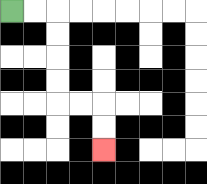{'start': '[0, 0]', 'end': '[4, 6]', 'path_directions': 'R,R,D,D,D,D,R,R,D,D', 'path_coordinates': '[[0, 0], [1, 0], [2, 0], [2, 1], [2, 2], [2, 3], [2, 4], [3, 4], [4, 4], [4, 5], [4, 6]]'}